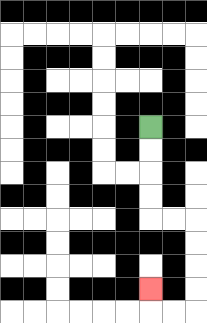{'start': '[6, 5]', 'end': '[6, 12]', 'path_directions': 'D,D,D,D,R,R,D,D,D,D,L,L,U', 'path_coordinates': '[[6, 5], [6, 6], [6, 7], [6, 8], [6, 9], [7, 9], [8, 9], [8, 10], [8, 11], [8, 12], [8, 13], [7, 13], [6, 13], [6, 12]]'}